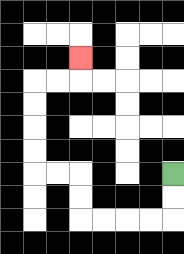{'start': '[7, 7]', 'end': '[3, 2]', 'path_directions': 'D,D,L,L,L,L,U,U,L,L,U,U,U,U,R,R,U', 'path_coordinates': '[[7, 7], [7, 8], [7, 9], [6, 9], [5, 9], [4, 9], [3, 9], [3, 8], [3, 7], [2, 7], [1, 7], [1, 6], [1, 5], [1, 4], [1, 3], [2, 3], [3, 3], [3, 2]]'}